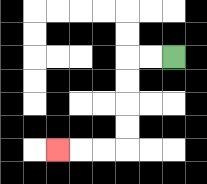{'start': '[7, 2]', 'end': '[2, 6]', 'path_directions': 'L,L,D,D,D,D,L,L,L', 'path_coordinates': '[[7, 2], [6, 2], [5, 2], [5, 3], [5, 4], [5, 5], [5, 6], [4, 6], [3, 6], [2, 6]]'}